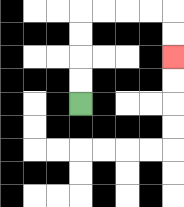{'start': '[3, 4]', 'end': '[7, 2]', 'path_directions': 'U,U,U,U,R,R,R,R,D,D', 'path_coordinates': '[[3, 4], [3, 3], [3, 2], [3, 1], [3, 0], [4, 0], [5, 0], [6, 0], [7, 0], [7, 1], [7, 2]]'}